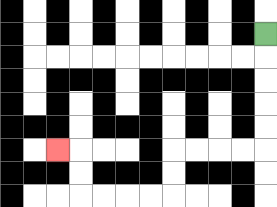{'start': '[11, 1]', 'end': '[2, 6]', 'path_directions': 'D,D,D,D,D,L,L,L,L,D,D,L,L,L,L,U,U,L', 'path_coordinates': '[[11, 1], [11, 2], [11, 3], [11, 4], [11, 5], [11, 6], [10, 6], [9, 6], [8, 6], [7, 6], [7, 7], [7, 8], [6, 8], [5, 8], [4, 8], [3, 8], [3, 7], [3, 6], [2, 6]]'}